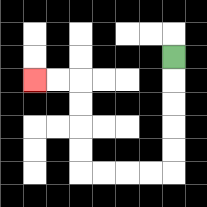{'start': '[7, 2]', 'end': '[1, 3]', 'path_directions': 'D,D,D,D,D,L,L,L,L,U,U,U,U,L,L', 'path_coordinates': '[[7, 2], [7, 3], [7, 4], [7, 5], [7, 6], [7, 7], [6, 7], [5, 7], [4, 7], [3, 7], [3, 6], [3, 5], [3, 4], [3, 3], [2, 3], [1, 3]]'}